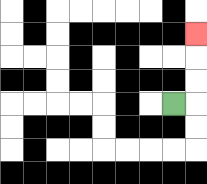{'start': '[7, 4]', 'end': '[8, 1]', 'path_directions': 'R,U,U,U', 'path_coordinates': '[[7, 4], [8, 4], [8, 3], [8, 2], [8, 1]]'}